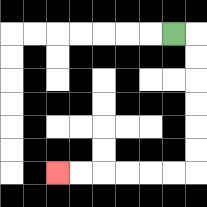{'start': '[7, 1]', 'end': '[2, 7]', 'path_directions': 'R,D,D,D,D,D,D,L,L,L,L,L,L', 'path_coordinates': '[[7, 1], [8, 1], [8, 2], [8, 3], [8, 4], [8, 5], [8, 6], [8, 7], [7, 7], [6, 7], [5, 7], [4, 7], [3, 7], [2, 7]]'}